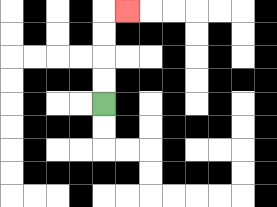{'start': '[4, 4]', 'end': '[5, 0]', 'path_directions': 'U,U,U,U,R', 'path_coordinates': '[[4, 4], [4, 3], [4, 2], [4, 1], [4, 0], [5, 0]]'}